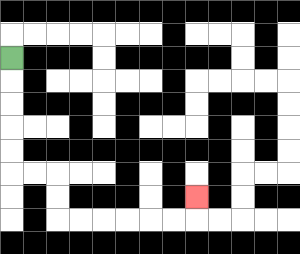{'start': '[0, 2]', 'end': '[8, 8]', 'path_directions': 'D,D,D,D,D,R,R,D,D,R,R,R,R,R,R,U', 'path_coordinates': '[[0, 2], [0, 3], [0, 4], [0, 5], [0, 6], [0, 7], [1, 7], [2, 7], [2, 8], [2, 9], [3, 9], [4, 9], [5, 9], [6, 9], [7, 9], [8, 9], [8, 8]]'}